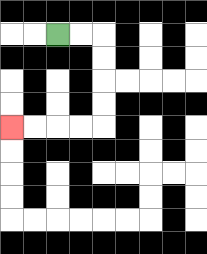{'start': '[2, 1]', 'end': '[0, 5]', 'path_directions': 'R,R,D,D,D,D,L,L,L,L', 'path_coordinates': '[[2, 1], [3, 1], [4, 1], [4, 2], [4, 3], [4, 4], [4, 5], [3, 5], [2, 5], [1, 5], [0, 5]]'}